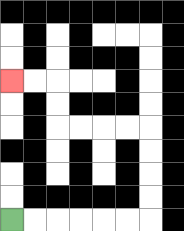{'start': '[0, 9]', 'end': '[0, 3]', 'path_directions': 'R,R,R,R,R,R,U,U,U,U,L,L,L,L,U,U,L,L', 'path_coordinates': '[[0, 9], [1, 9], [2, 9], [3, 9], [4, 9], [5, 9], [6, 9], [6, 8], [6, 7], [6, 6], [6, 5], [5, 5], [4, 5], [3, 5], [2, 5], [2, 4], [2, 3], [1, 3], [0, 3]]'}